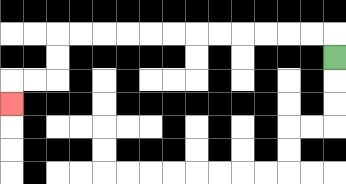{'start': '[14, 2]', 'end': '[0, 4]', 'path_directions': 'U,L,L,L,L,L,L,L,L,L,L,L,L,D,D,L,L,D', 'path_coordinates': '[[14, 2], [14, 1], [13, 1], [12, 1], [11, 1], [10, 1], [9, 1], [8, 1], [7, 1], [6, 1], [5, 1], [4, 1], [3, 1], [2, 1], [2, 2], [2, 3], [1, 3], [0, 3], [0, 4]]'}